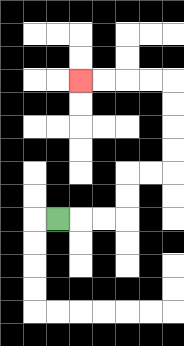{'start': '[2, 9]', 'end': '[3, 3]', 'path_directions': 'R,R,R,U,U,R,R,U,U,U,U,L,L,L,L', 'path_coordinates': '[[2, 9], [3, 9], [4, 9], [5, 9], [5, 8], [5, 7], [6, 7], [7, 7], [7, 6], [7, 5], [7, 4], [7, 3], [6, 3], [5, 3], [4, 3], [3, 3]]'}